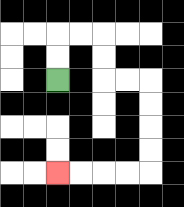{'start': '[2, 3]', 'end': '[2, 7]', 'path_directions': 'U,U,R,R,D,D,R,R,D,D,D,D,L,L,L,L', 'path_coordinates': '[[2, 3], [2, 2], [2, 1], [3, 1], [4, 1], [4, 2], [4, 3], [5, 3], [6, 3], [6, 4], [6, 5], [6, 6], [6, 7], [5, 7], [4, 7], [3, 7], [2, 7]]'}